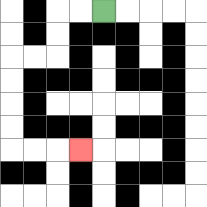{'start': '[4, 0]', 'end': '[3, 6]', 'path_directions': 'L,L,D,D,L,L,D,D,D,D,R,R,R', 'path_coordinates': '[[4, 0], [3, 0], [2, 0], [2, 1], [2, 2], [1, 2], [0, 2], [0, 3], [0, 4], [0, 5], [0, 6], [1, 6], [2, 6], [3, 6]]'}